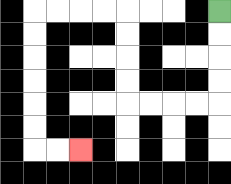{'start': '[9, 0]', 'end': '[3, 6]', 'path_directions': 'D,D,D,D,L,L,L,L,U,U,U,U,L,L,L,L,D,D,D,D,D,D,R,R', 'path_coordinates': '[[9, 0], [9, 1], [9, 2], [9, 3], [9, 4], [8, 4], [7, 4], [6, 4], [5, 4], [5, 3], [5, 2], [5, 1], [5, 0], [4, 0], [3, 0], [2, 0], [1, 0], [1, 1], [1, 2], [1, 3], [1, 4], [1, 5], [1, 6], [2, 6], [3, 6]]'}